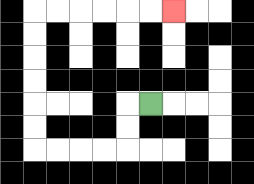{'start': '[6, 4]', 'end': '[7, 0]', 'path_directions': 'L,D,D,L,L,L,L,U,U,U,U,U,U,R,R,R,R,R,R', 'path_coordinates': '[[6, 4], [5, 4], [5, 5], [5, 6], [4, 6], [3, 6], [2, 6], [1, 6], [1, 5], [1, 4], [1, 3], [1, 2], [1, 1], [1, 0], [2, 0], [3, 0], [4, 0], [5, 0], [6, 0], [7, 0]]'}